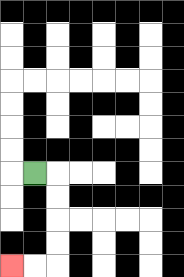{'start': '[1, 7]', 'end': '[0, 11]', 'path_directions': 'R,D,D,D,D,L,L', 'path_coordinates': '[[1, 7], [2, 7], [2, 8], [2, 9], [2, 10], [2, 11], [1, 11], [0, 11]]'}